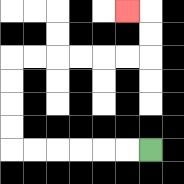{'start': '[6, 6]', 'end': '[5, 0]', 'path_directions': 'L,L,L,L,L,L,U,U,U,U,R,R,R,R,R,R,U,U,L', 'path_coordinates': '[[6, 6], [5, 6], [4, 6], [3, 6], [2, 6], [1, 6], [0, 6], [0, 5], [0, 4], [0, 3], [0, 2], [1, 2], [2, 2], [3, 2], [4, 2], [5, 2], [6, 2], [6, 1], [6, 0], [5, 0]]'}